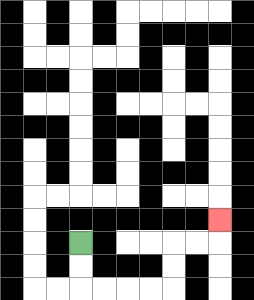{'start': '[3, 10]', 'end': '[9, 9]', 'path_directions': 'D,D,R,R,R,R,U,U,R,R,U', 'path_coordinates': '[[3, 10], [3, 11], [3, 12], [4, 12], [5, 12], [6, 12], [7, 12], [7, 11], [7, 10], [8, 10], [9, 10], [9, 9]]'}